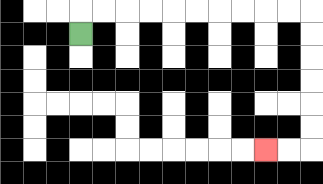{'start': '[3, 1]', 'end': '[11, 6]', 'path_directions': 'U,R,R,R,R,R,R,R,R,R,R,D,D,D,D,D,D,L,L', 'path_coordinates': '[[3, 1], [3, 0], [4, 0], [5, 0], [6, 0], [7, 0], [8, 0], [9, 0], [10, 0], [11, 0], [12, 0], [13, 0], [13, 1], [13, 2], [13, 3], [13, 4], [13, 5], [13, 6], [12, 6], [11, 6]]'}